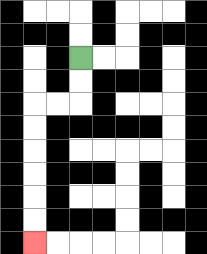{'start': '[3, 2]', 'end': '[1, 10]', 'path_directions': 'D,D,L,L,D,D,D,D,D,D', 'path_coordinates': '[[3, 2], [3, 3], [3, 4], [2, 4], [1, 4], [1, 5], [1, 6], [1, 7], [1, 8], [1, 9], [1, 10]]'}